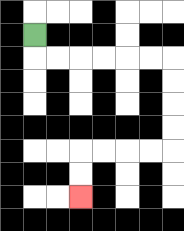{'start': '[1, 1]', 'end': '[3, 8]', 'path_directions': 'D,R,R,R,R,R,R,D,D,D,D,L,L,L,L,D,D', 'path_coordinates': '[[1, 1], [1, 2], [2, 2], [3, 2], [4, 2], [5, 2], [6, 2], [7, 2], [7, 3], [7, 4], [7, 5], [7, 6], [6, 6], [5, 6], [4, 6], [3, 6], [3, 7], [3, 8]]'}